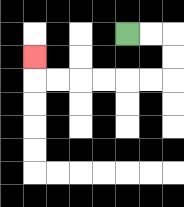{'start': '[5, 1]', 'end': '[1, 2]', 'path_directions': 'R,R,D,D,L,L,L,L,L,L,U', 'path_coordinates': '[[5, 1], [6, 1], [7, 1], [7, 2], [7, 3], [6, 3], [5, 3], [4, 3], [3, 3], [2, 3], [1, 3], [1, 2]]'}